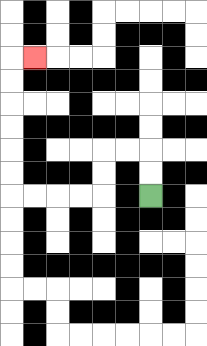{'start': '[6, 8]', 'end': '[1, 2]', 'path_directions': 'U,U,L,L,D,D,L,L,L,L,U,U,U,U,U,U,R', 'path_coordinates': '[[6, 8], [6, 7], [6, 6], [5, 6], [4, 6], [4, 7], [4, 8], [3, 8], [2, 8], [1, 8], [0, 8], [0, 7], [0, 6], [0, 5], [0, 4], [0, 3], [0, 2], [1, 2]]'}